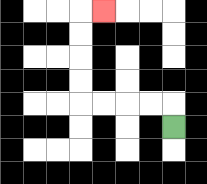{'start': '[7, 5]', 'end': '[4, 0]', 'path_directions': 'U,L,L,L,L,U,U,U,U,R', 'path_coordinates': '[[7, 5], [7, 4], [6, 4], [5, 4], [4, 4], [3, 4], [3, 3], [3, 2], [3, 1], [3, 0], [4, 0]]'}